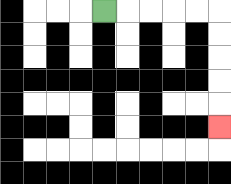{'start': '[4, 0]', 'end': '[9, 5]', 'path_directions': 'R,R,R,R,R,D,D,D,D,D', 'path_coordinates': '[[4, 0], [5, 0], [6, 0], [7, 0], [8, 0], [9, 0], [9, 1], [9, 2], [9, 3], [9, 4], [9, 5]]'}